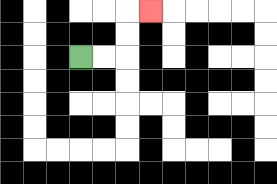{'start': '[3, 2]', 'end': '[6, 0]', 'path_directions': 'R,R,U,U,R', 'path_coordinates': '[[3, 2], [4, 2], [5, 2], [5, 1], [5, 0], [6, 0]]'}